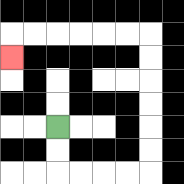{'start': '[2, 5]', 'end': '[0, 2]', 'path_directions': 'D,D,R,R,R,R,U,U,U,U,U,U,L,L,L,L,L,L,D', 'path_coordinates': '[[2, 5], [2, 6], [2, 7], [3, 7], [4, 7], [5, 7], [6, 7], [6, 6], [6, 5], [6, 4], [6, 3], [6, 2], [6, 1], [5, 1], [4, 1], [3, 1], [2, 1], [1, 1], [0, 1], [0, 2]]'}